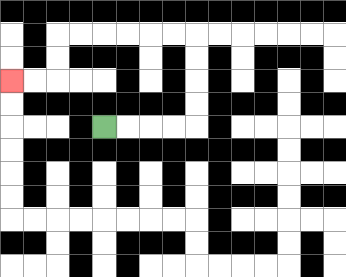{'start': '[4, 5]', 'end': '[0, 3]', 'path_directions': 'R,R,R,R,U,U,U,U,L,L,L,L,L,L,D,D,L,L', 'path_coordinates': '[[4, 5], [5, 5], [6, 5], [7, 5], [8, 5], [8, 4], [8, 3], [8, 2], [8, 1], [7, 1], [6, 1], [5, 1], [4, 1], [3, 1], [2, 1], [2, 2], [2, 3], [1, 3], [0, 3]]'}